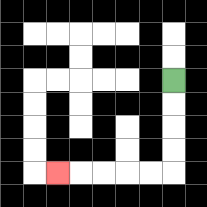{'start': '[7, 3]', 'end': '[2, 7]', 'path_directions': 'D,D,D,D,L,L,L,L,L', 'path_coordinates': '[[7, 3], [7, 4], [7, 5], [7, 6], [7, 7], [6, 7], [5, 7], [4, 7], [3, 7], [2, 7]]'}